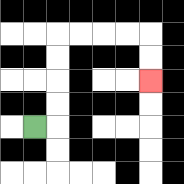{'start': '[1, 5]', 'end': '[6, 3]', 'path_directions': 'R,U,U,U,U,R,R,R,R,D,D', 'path_coordinates': '[[1, 5], [2, 5], [2, 4], [2, 3], [2, 2], [2, 1], [3, 1], [4, 1], [5, 1], [6, 1], [6, 2], [6, 3]]'}